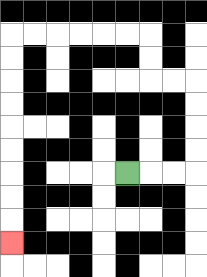{'start': '[5, 7]', 'end': '[0, 10]', 'path_directions': 'R,R,R,U,U,U,U,L,L,U,U,L,L,L,L,L,L,D,D,D,D,D,D,D,D,D', 'path_coordinates': '[[5, 7], [6, 7], [7, 7], [8, 7], [8, 6], [8, 5], [8, 4], [8, 3], [7, 3], [6, 3], [6, 2], [6, 1], [5, 1], [4, 1], [3, 1], [2, 1], [1, 1], [0, 1], [0, 2], [0, 3], [0, 4], [0, 5], [0, 6], [0, 7], [0, 8], [0, 9], [0, 10]]'}